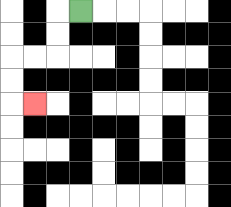{'start': '[3, 0]', 'end': '[1, 4]', 'path_directions': 'L,D,D,L,L,D,D,R', 'path_coordinates': '[[3, 0], [2, 0], [2, 1], [2, 2], [1, 2], [0, 2], [0, 3], [0, 4], [1, 4]]'}